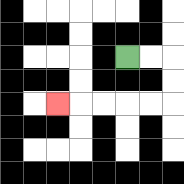{'start': '[5, 2]', 'end': '[2, 4]', 'path_directions': 'R,R,D,D,L,L,L,L,L', 'path_coordinates': '[[5, 2], [6, 2], [7, 2], [7, 3], [7, 4], [6, 4], [5, 4], [4, 4], [3, 4], [2, 4]]'}